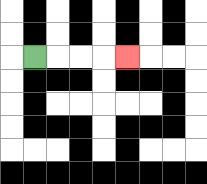{'start': '[1, 2]', 'end': '[5, 2]', 'path_directions': 'R,R,R,R', 'path_coordinates': '[[1, 2], [2, 2], [3, 2], [4, 2], [5, 2]]'}